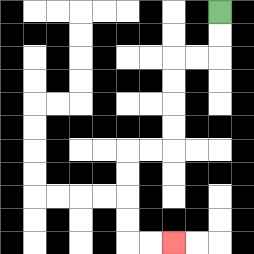{'start': '[9, 0]', 'end': '[7, 10]', 'path_directions': 'D,D,L,L,D,D,D,D,L,L,D,D,D,D,R,R', 'path_coordinates': '[[9, 0], [9, 1], [9, 2], [8, 2], [7, 2], [7, 3], [7, 4], [7, 5], [7, 6], [6, 6], [5, 6], [5, 7], [5, 8], [5, 9], [5, 10], [6, 10], [7, 10]]'}